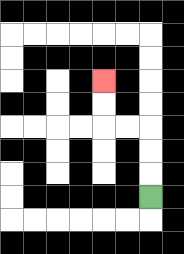{'start': '[6, 8]', 'end': '[4, 3]', 'path_directions': 'U,U,U,L,L,U,U', 'path_coordinates': '[[6, 8], [6, 7], [6, 6], [6, 5], [5, 5], [4, 5], [4, 4], [4, 3]]'}